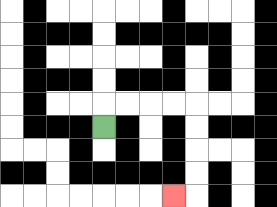{'start': '[4, 5]', 'end': '[7, 8]', 'path_directions': 'U,R,R,R,R,D,D,D,D,L', 'path_coordinates': '[[4, 5], [4, 4], [5, 4], [6, 4], [7, 4], [8, 4], [8, 5], [8, 6], [8, 7], [8, 8], [7, 8]]'}